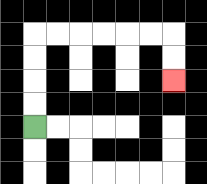{'start': '[1, 5]', 'end': '[7, 3]', 'path_directions': 'U,U,U,U,R,R,R,R,R,R,D,D', 'path_coordinates': '[[1, 5], [1, 4], [1, 3], [1, 2], [1, 1], [2, 1], [3, 1], [4, 1], [5, 1], [6, 1], [7, 1], [7, 2], [7, 3]]'}